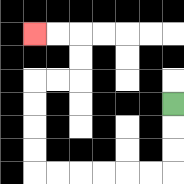{'start': '[7, 4]', 'end': '[1, 1]', 'path_directions': 'D,D,D,L,L,L,L,L,L,U,U,U,U,R,R,U,U,L,L', 'path_coordinates': '[[7, 4], [7, 5], [7, 6], [7, 7], [6, 7], [5, 7], [4, 7], [3, 7], [2, 7], [1, 7], [1, 6], [1, 5], [1, 4], [1, 3], [2, 3], [3, 3], [3, 2], [3, 1], [2, 1], [1, 1]]'}